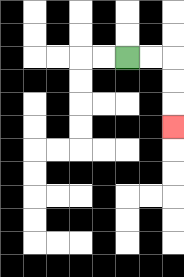{'start': '[5, 2]', 'end': '[7, 5]', 'path_directions': 'R,R,D,D,D', 'path_coordinates': '[[5, 2], [6, 2], [7, 2], [7, 3], [7, 4], [7, 5]]'}